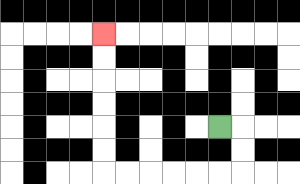{'start': '[9, 5]', 'end': '[4, 1]', 'path_directions': 'R,D,D,L,L,L,L,L,L,U,U,U,U,U,U', 'path_coordinates': '[[9, 5], [10, 5], [10, 6], [10, 7], [9, 7], [8, 7], [7, 7], [6, 7], [5, 7], [4, 7], [4, 6], [4, 5], [4, 4], [4, 3], [4, 2], [4, 1]]'}